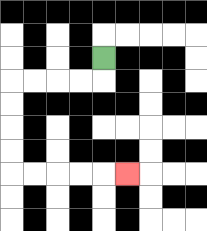{'start': '[4, 2]', 'end': '[5, 7]', 'path_directions': 'D,L,L,L,L,D,D,D,D,R,R,R,R,R', 'path_coordinates': '[[4, 2], [4, 3], [3, 3], [2, 3], [1, 3], [0, 3], [0, 4], [0, 5], [0, 6], [0, 7], [1, 7], [2, 7], [3, 7], [4, 7], [5, 7]]'}